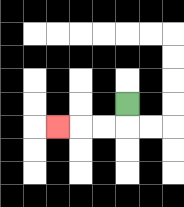{'start': '[5, 4]', 'end': '[2, 5]', 'path_directions': 'D,L,L,L', 'path_coordinates': '[[5, 4], [5, 5], [4, 5], [3, 5], [2, 5]]'}